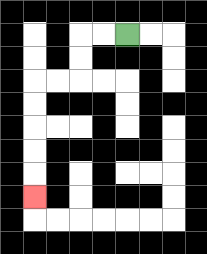{'start': '[5, 1]', 'end': '[1, 8]', 'path_directions': 'L,L,D,D,L,L,D,D,D,D,D', 'path_coordinates': '[[5, 1], [4, 1], [3, 1], [3, 2], [3, 3], [2, 3], [1, 3], [1, 4], [1, 5], [1, 6], [1, 7], [1, 8]]'}